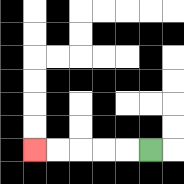{'start': '[6, 6]', 'end': '[1, 6]', 'path_directions': 'L,L,L,L,L', 'path_coordinates': '[[6, 6], [5, 6], [4, 6], [3, 6], [2, 6], [1, 6]]'}